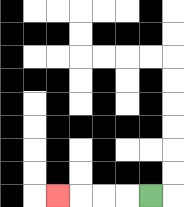{'start': '[6, 8]', 'end': '[2, 8]', 'path_directions': 'L,L,L,L', 'path_coordinates': '[[6, 8], [5, 8], [4, 8], [3, 8], [2, 8]]'}